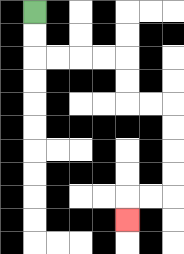{'start': '[1, 0]', 'end': '[5, 9]', 'path_directions': 'D,D,R,R,R,R,D,D,R,R,D,D,D,D,L,L,D', 'path_coordinates': '[[1, 0], [1, 1], [1, 2], [2, 2], [3, 2], [4, 2], [5, 2], [5, 3], [5, 4], [6, 4], [7, 4], [7, 5], [7, 6], [7, 7], [7, 8], [6, 8], [5, 8], [5, 9]]'}